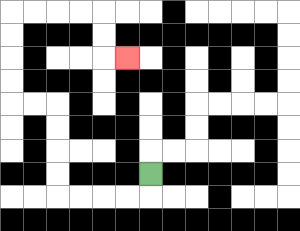{'start': '[6, 7]', 'end': '[5, 2]', 'path_directions': 'D,L,L,L,L,U,U,U,U,L,L,U,U,U,U,R,R,R,R,D,D,R', 'path_coordinates': '[[6, 7], [6, 8], [5, 8], [4, 8], [3, 8], [2, 8], [2, 7], [2, 6], [2, 5], [2, 4], [1, 4], [0, 4], [0, 3], [0, 2], [0, 1], [0, 0], [1, 0], [2, 0], [3, 0], [4, 0], [4, 1], [4, 2], [5, 2]]'}